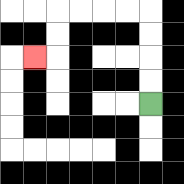{'start': '[6, 4]', 'end': '[1, 2]', 'path_directions': 'U,U,U,U,L,L,L,L,D,D,L', 'path_coordinates': '[[6, 4], [6, 3], [6, 2], [6, 1], [6, 0], [5, 0], [4, 0], [3, 0], [2, 0], [2, 1], [2, 2], [1, 2]]'}